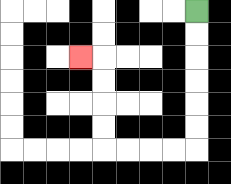{'start': '[8, 0]', 'end': '[3, 2]', 'path_directions': 'D,D,D,D,D,D,L,L,L,L,U,U,U,U,L', 'path_coordinates': '[[8, 0], [8, 1], [8, 2], [8, 3], [8, 4], [8, 5], [8, 6], [7, 6], [6, 6], [5, 6], [4, 6], [4, 5], [4, 4], [4, 3], [4, 2], [3, 2]]'}